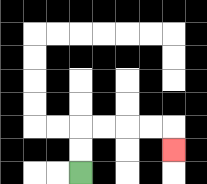{'start': '[3, 7]', 'end': '[7, 6]', 'path_directions': 'U,U,R,R,R,R,D', 'path_coordinates': '[[3, 7], [3, 6], [3, 5], [4, 5], [5, 5], [6, 5], [7, 5], [7, 6]]'}